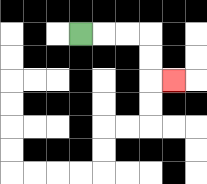{'start': '[3, 1]', 'end': '[7, 3]', 'path_directions': 'R,R,R,D,D,R', 'path_coordinates': '[[3, 1], [4, 1], [5, 1], [6, 1], [6, 2], [6, 3], [7, 3]]'}